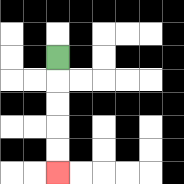{'start': '[2, 2]', 'end': '[2, 7]', 'path_directions': 'D,D,D,D,D', 'path_coordinates': '[[2, 2], [2, 3], [2, 4], [2, 5], [2, 6], [2, 7]]'}